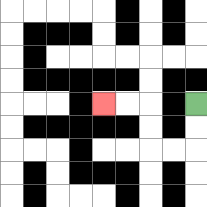{'start': '[8, 4]', 'end': '[4, 4]', 'path_directions': 'D,D,L,L,U,U,L,L', 'path_coordinates': '[[8, 4], [8, 5], [8, 6], [7, 6], [6, 6], [6, 5], [6, 4], [5, 4], [4, 4]]'}